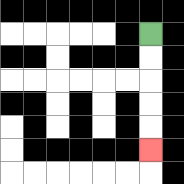{'start': '[6, 1]', 'end': '[6, 6]', 'path_directions': 'D,D,D,D,D', 'path_coordinates': '[[6, 1], [6, 2], [6, 3], [6, 4], [6, 5], [6, 6]]'}